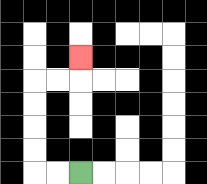{'start': '[3, 7]', 'end': '[3, 2]', 'path_directions': 'L,L,U,U,U,U,R,R,U', 'path_coordinates': '[[3, 7], [2, 7], [1, 7], [1, 6], [1, 5], [1, 4], [1, 3], [2, 3], [3, 3], [3, 2]]'}